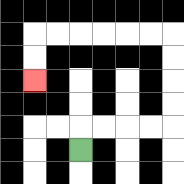{'start': '[3, 6]', 'end': '[1, 3]', 'path_directions': 'U,R,R,R,R,U,U,U,U,L,L,L,L,L,L,D,D', 'path_coordinates': '[[3, 6], [3, 5], [4, 5], [5, 5], [6, 5], [7, 5], [7, 4], [7, 3], [7, 2], [7, 1], [6, 1], [5, 1], [4, 1], [3, 1], [2, 1], [1, 1], [1, 2], [1, 3]]'}